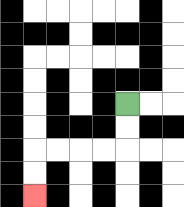{'start': '[5, 4]', 'end': '[1, 8]', 'path_directions': 'D,D,L,L,L,L,D,D', 'path_coordinates': '[[5, 4], [5, 5], [5, 6], [4, 6], [3, 6], [2, 6], [1, 6], [1, 7], [1, 8]]'}